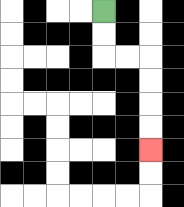{'start': '[4, 0]', 'end': '[6, 6]', 'path_directions': 'D,D,R,R,D,D,D,D', 'path_coordinates': '[[4, 0], [4, 1], [4, 2], [5, 2], [6, 2], [6, 3], [6, 4], [6, 5], [6, 6]]'}